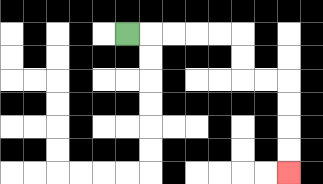{'start': '[5, 1]', 'end': '[12, 7]', 'path_directions': 'R,R,R,R,R,D,D,R,R,D,D,D,D', 'path_coordinates': '[[5, 1], [6, 1], [7, 1], [8, 1], [9, 1], [10, 1], [10, 2], [10, 3], [11, 3], [12, 3], [12, 4], [12, 5], [12, 6], [12, 7]]'}